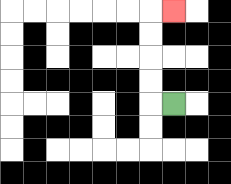{'start': '[7, 4]', 'end': '[7, 0]', 'path_directions': 'L,U,U,U,U,R', 'path_coordinates': '[[7, 4], [6, 4], [6, 3], [6, 2], [6, 1], [6, 0], [7, 0]]'}